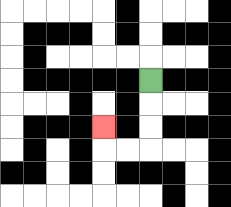{'start': '[6, 3]', 'end': '[4, 5]', 'path_directions': 'D,D,D,L,L,U', 'path_coordinates': '[[6, 3], [6, 4], [6, 5], [6, 6], [5, 6], [4, 6], [4, 5]]'}